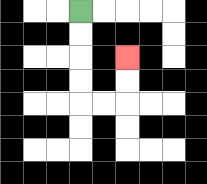{'start': '[3, 0]', 'end': '[5, 2]', 'path_directions': 'D,D,D,D,R,R,U,U', 'path_coordinates': '[[3, 0], [3, 1], [3, 2], [3, 3], [3, 4], [4, 4], [5, 4], [5, 3], [5, 2]]'}